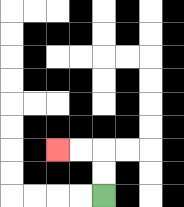{'start': '[4, 8]', 'end': '[2, 6]', 'path_directions': 'U,U,L,L', 'path_coordinates': '[[4, 8], [4, 7], [4, 6], [3, 6], [2, 6]]'}